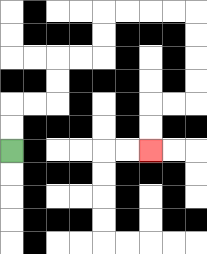{'start': '[0, 6]', 'end': '[6, 6]', 'path_directions': 'U,U,R,R,U,U,R,R,U,U,R,R,R,R,D,D,D,D,L,L,D,D', 'path_coordinates': '[[0, 6], [0, 5], [0, 4], [1, 4], [2, 4], [2, 3], [2, 2], [3, 2], [4, 2], [4, 1], [4, 0], [5, 0], [6, 0], [7, 0], [8, 0], [8, 1], [8, 2], [8, 3], [8, 4], [7, 4], [6, 4], [6, 5], [6, 6]]'}